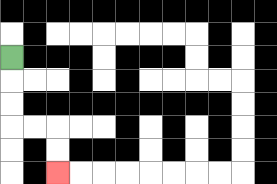{'start': '[0, 2]', 'end': '[2, 7]', 'path_directions': 'D,D,D,R,R,D,D', 'path_coordinates': '[[0, 2], [0, 3], [0, 4], [0, 5], [1, 5], [2, 5], [2, 6], [2, 7]]'}